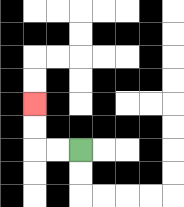{'start': '[3, 6]', 'end': '[1, 4]', 'path_directions': 'L,L,U,U', 'path_coordinates': '[[3, 6], [2, 6], [1, 6], [1, 5], [1, 4]]'}